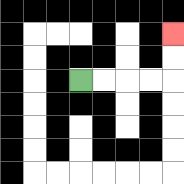{'start': '[3, 3]', 'end': '[7, 1]', 'path_directions': 'R,R,R,R,U,U', 'path_coordinates': '[[3, 3], [4, 3], [5, 3], [6, 3], [7, 3], [7, 2], [7, 1]]'}